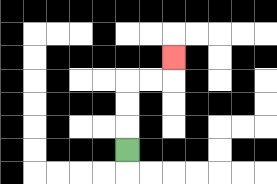{'start': '[5, 6]', 'end': '[7, 2]', 'path_directions': 'U,U,U,R,R,U', 'path_coordinates': '[[5, 6], [5, 5], [5, 4], [5, 3], [6, 3], [7, 3], [7, 2]]'}